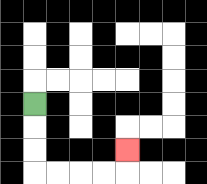{'start': '[1, 4]', 'end': '[5, 6]', 'path_directions': 'D,D,D,R,R,R,R,U', 'path_coordinates': '[[1, 4], [1, 5], [1, 6], [1, 7], [2, 7], [3, 7], [4, 7], [5, 7], [5, 6]]'}